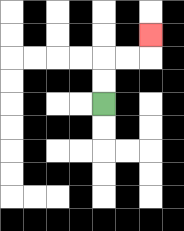{'start': '[4, 4]', 'end': '[6, 1]', 'path_directions': 'U,U,R,R,U', 'path_coordinates': '[[4, 4], [4, 3], [4, 2], [5, 2], [6, 2], [6, 1]]'}